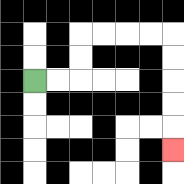{'start': '[1, 3]', 'end': '[7, 6]', 'path_directions': 'R,R,U,U,R,R,R,R,D,D,D,D,D', 'path_coordinates': '[[1, 3], [2, 3], [3, 3], [3, 2], [3, 1], [4, 1], [5, 1], [6, 1], [7, 1], [7, 2], [7, 3], [7, 4], [7, 5], [7, 6]]'}